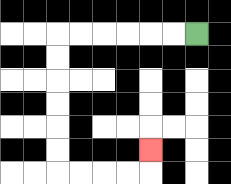{'start': '[8, 1]', 'end': '[6, 6]', 'path_directions': 'L,L,L,L,L,L,D,D,D,D,D,D,R,R,R,R,U', 'path_coordinates': '[[8, 1], [7, 1], [6, 1], [5, 1], [4, 1], [3, 1], [2, 1], [2, 2], [2, 3], [2, 4], [2, 5], [2, 6], [2, 7], [3, 7], [4, 7], [5, 7], [6, 7], [6, 6]]'}